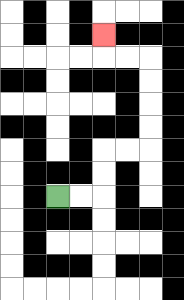{'start': '[2, 8]', 'end': '[4, 1]', 'path_directions': 'R,R,U,U,R,R,U,U,U,U,L,L,U', 'path_coordinates': '[[2, 8], [3, 8], [4, 8], [4, 7], [4, 6], [5, 6], [6, 6], [6, 5], [6, 4], [6, 3], [6, 2], [5, 2], [4, 2], [4, 1]]'}